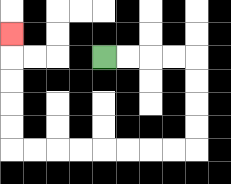{'start': '[4, 2]', 'end': '[0, 1]', 'path_directions': 'R,R,R,R,D,D,D,D,L,L,L,L,L,L,L,L,U,U,U,U,U', 'path_coordinates': '[[4, 2], [5, 2], [6, 2], [7, 2], [8, 2], [8, 3], [8, 4], [8, 5], [8, 6], [7, 6], [6, 6], [5, 6], [4, 6], [3, 6], [2, 6], [1, 6], [0, 6], [0, 5], [0, 4], [0, 3], [0, 2], [0, 1]]'}